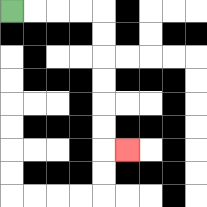{'start': '[0, 0]', 'end': '[5, 6]', 'path_directions': 'R,R,R,R,D,D,D,D,D,D,R', 'path_coordinates': '[[0, 0], [1, 0], [2, 0], [3, 0], [4, 0], [4, 1], [4, 2], [4, 3], [4, 4], [4, 5], [4, 6], [5, 6]]'}